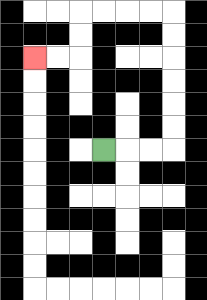{'start': '[4, 6]', 'end': '[1, 2]', 'path_directions': 'R,R,R,U,U,U,U,U,U,L,L,L,L,D,D,L,L', 'path_coordinates': '[[4, 6], [5, 6], [6, 6], [7, 6], [7, 5], [7, 4], [7, 3], [7, 2], [7, 1], [7, 0], [6, 0], [5, 0], [4, 0], [3, 0], [3, 1], [3, 2], [2, 2], [1, 2]]'}